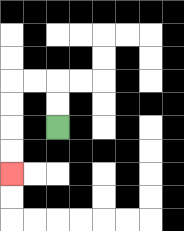{'start': '[2, 5]', 'end': '[0, 7]', 'path_directions': 'U,U,L,L,D,D,D,D', 'path_coordinates': '[[2, 5], [2, 4], [2, 3], [1, 3], [0, 3], [0, 4], [0, 5], [0, 6], [0, 7]]'}